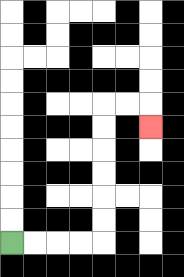{'start': '[0, 10]', 'end': '[6, 5]', 'path_directions': 'R,R,R,R,U,U,U,U,U,U,R,R,D', 'path_coordinates': '[[0, 10], [1, 10], [2, 10], [3, 10], [4, 10], [4, 9], [4, 8], [4, 7], [4, 6], [4, 5], [4, 4], [5, 4], [6, 4], [6, 5]]'}